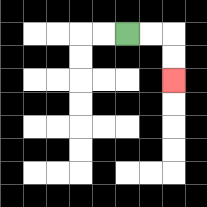{'start': '[5, 1]', 'end': '[7, 3]', 'path_directions': 'R,R,D,D', 'path_coordinates': '[[5, 1], [6, 1], [7, 1], [7, 2], [7, 3]]'}